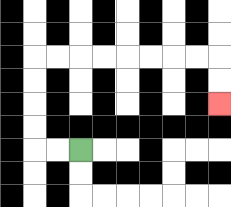{'start': '[3, 6]', 'end': '[9, 4]', 'path_directions': 'L,L,U,U,U,U,R,R,R,R,R,R,R,R,D,D', 'path_coordinates': '[[3, 6], [2, 6], [1, 6], [1, 5], [1, 4], [1, 3], [1, 2], [2, 2], [3, 2], [4, 2], [5, 2], [6, 2], [7, 2], [8, 2], [9, 2], [9, 3], [9, 4]]'}